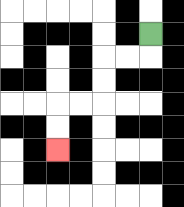{'start': '[6, 1]', 'end': '[2, 6]', 'path_directions': 'D,L,L,D,D,L,L,D,D', 'path_coordinates': '[[6, 1], [6, 2], [5, 2], [4, 2], [4, 3], [4, 4], [3, 4], [2, 4], [2, 5], [2, 6]]'}